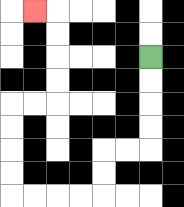{'start': '[6, 2]', 'end': '[1, 0]', 'path_directions': 'D,D,D,D,L,L,D,D,L,L,L,L,U,U,U,U,R,R,U,U,U,U,L', 'path_coordinates': '[[6, 2], [6, 3], [6, 4], [6, 5], [6, 6], [5, 6], [4, 6], [4, 7], [4, 8], [3, 8], [2, 8], [1, 8], [0, 8], [0, 7], [0, 6], [0, 5], [0, 4], [1, 4], [2, 4], [2, 3], [2, 2], [2, 1], [2, 0], [1, 0]]'}